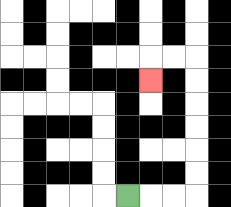{'start': '[5, 8]', 'end': '[6, 3]', 'path_directions': 'R,R,R,U,U,U,U,U,U,L,L,D', 'path_coordinates': '[[5, 8], [6, 8], [7, 8], [8, 8], [8, 7], [8, 6], [8, 5], [8, 4], [8, 3], [8, 2], [7, 2], [6, 2], [6, 3]]'}